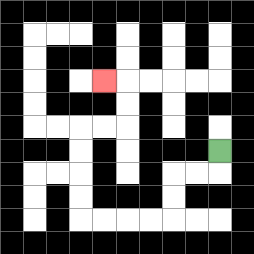{'start': '[9, 6]', 'end': '[4, 3]', 'path_directions': 'D,L,L,D,D,L,L,L,L,U,U,U,U,R,R,U,U,L', 'path_coordinates': '[[9, 6], [9, 7], [8, 7], [7, 7], [7, 8], [7, 9], [6, 9], [5, 9], [4, 9], [3, 9], [3, 8], [3, 7], [3, 6], [3, 5], [4, 5], [5, 5], [5, 4], [5, 3], [4, 3]]'}